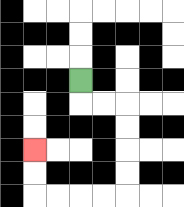{'start': '[3, 3]', 'end': '[1, 6]', 'path_directions': 'D,R,R,D,D,D,D,L,L,L,L,U,U', 'path_coordinates': '[[3, 3], [3, 4], [4, 4], [5, 4], [5, 5], [5, 6], [5, 7], [5, 8], [4, 8], [3, 8], [2, 8], [1, 8], [1, 7], [1, 6]]'}